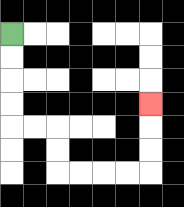{'start': '[0, 1]', 'end': '[6, 4]', 'path_directions': 'D,D,D,D,R,R,D,D,R,R,R,R,U,U,U', 'path_coordinates': '[[0, 1], [0, 2], [0, 3], [0, 4], [0, 5], [1, 5], [2, 5], [2, 6], [2, 7], [3, 7], [4, 7], [5, 7], [6, 7], [6, 6], [6, 5], [6, 4]]'}